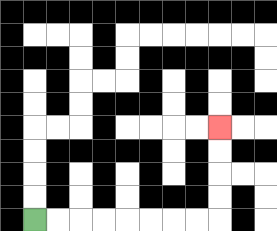{'start': '[1, 9]', 'end': '[9, 5]', 'path_directions': 'R,R,R,R,R,R,R,R,U,U,U,U', 'path_coordinates': '[[1, 9], [2, 9], [3, 9], [4, 9], [5, 9], [6, 9], [7, 9], [8, 9], [9, 9], [9, 8], [9, 7], [9, 6], [9, 5]]'}